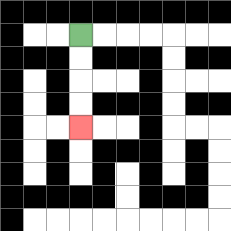{'start': '[3, 1]', 'end': '[3, 5]', 'path_directions': 'D,D,D,D', 'path_coordinates': '[[3, 1], [3, 2], [3, 3], [3, 4], [3, 5]]'}